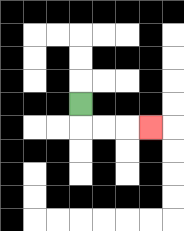{'start': '[3, 4]', 'end': '[6, 5]', 'path_directions': 'D,R,R,R', 'path_coordinates': '[[3, 4], [3, 5], [4, 5], [5, 5], [6, 5]]'}